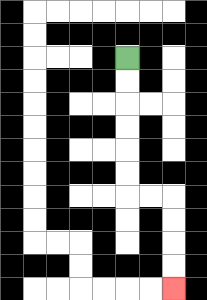{'start': '[5, 2]', 'end': '[7, 12]', 'path_directions': 'D,D,D,D,D,D,R,R,D,D,D,D', 'path_coordinates': '[[5, 2], [5, 3], [5, 4], [5, 5], [5, 6], [5, 7], [5, 8], [6, 8], [7, 8], [7, 9], [7, 10], [7, 11], [7, 12]]'}